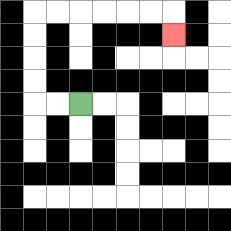{'start': '[3, 4]', 'end': '[7, 1]', 'path_directions': 'L,L,U,U,U,U,R,R,R,R,R,R,D', 'path_coordinates': '[[3, 4], [2, 4], [1, 4], [1, 3], [1, 2], [1, 1], [1, 0], [2, 0], [3, 0], [4, 0], [5, 0], [6, 0], [7, 0], [7, 1]]'}